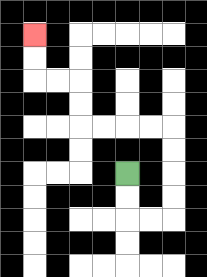{'start': '[5, 7]', 'end': '[1, 1]', 'path_directions': 'D,D,R,R,U,U,U,U,L,L,L,L,U,U,L,L,U,U', 'path_coordinates': '[[5, 7], [5, 8], [5, 9], [6, 9], [7, 9], [7, 8], [7, 7], [7, 6], [7, 5], [6, 5], [5, 5], [4, 5], [3, 5], [3, 4], [3, 3], [2, 3], [1, 3], [1, 2], [1, 1]]'}